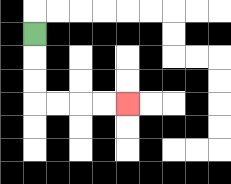{'start': '[1, 1]', 'end': '[5, 4]', 'path_directions': 'D,D,D,R,R,R,R', 'path_coordinates': '[[1, 1], [1, 2], [1, 3], [1, 4], [2, 4], [3, 4], [4, 4], [5, 4]]'}